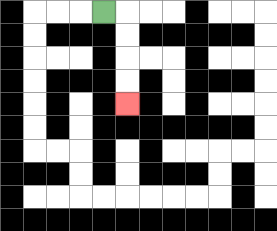{'start': '[4, 0]', 'end': '[5, 4]', 'path_directions': 'R,D,D,D,D', 'path_coordinates': '[[4, 0], [5, 0], [5, 1], [5, 2], [5, 3], [5, 4]]'}